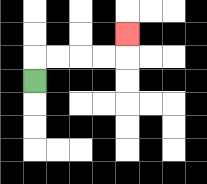{'start': '[1, 3]', 'end': '[5, 1]', 'path_directions': 'U,R,R,R,R,U', 'path_coordinates': '[[1, 3], [1, 2], [2, 2], [3, 2], [4, 2], [5, 2], [5, 1]]'}